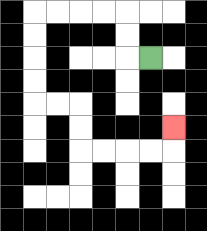{'start': '[6, 2]', 'end': '[7, 5]', 'path_directions': 'L,U,U,L,L,L,L,D,D,D,D,R,R,D,D,R,R,R,R,U', 'path_coordinates': '[[6, 2], [5, 2], [5, 1], [5, 0], [4, 0], [3, 0], [2, 0], [1, 0], [1, 1], [1, 2], [1, 3], [1, 4], [2, 4], [3, 4], [3, 5], [3, 6], [4, 6], [5, 6], [6, 6], [7, 6], [7, 5]]'}